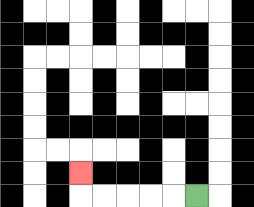{'start': '[8, 8]', 'end': '[3, 7]', 'path_directions': 'L,L,L,L,L,U', 'path_coordinates': '[[8, 8], [7, 8], [6, 8], [5, 8], [4, 8], [3, 8], [3, 7]]'}